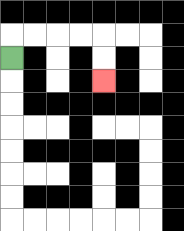{'start': '[0, 2]', 'end': '[4, 3]', 'path_directions': 'U,R,R,R,R,D,D', 'path_coordinates': '[[0, 2], [0, 1], [1, 1], [2, 1], [3, 1], [4, 1], [4, 2], [4, 3]]'}